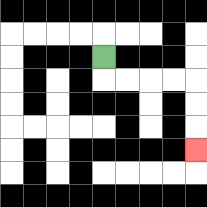{'start': '[4, 2]', 'end': '[8, 6]', 'path_directions': 'D,R,R,R,R,D,D,D', 'path_coordinates': '[[4, 2], [4, 3], [5, 3], [6, 3], [7, 3], [8, 3], [8, 4], [8, 5], [8, 6]]'}